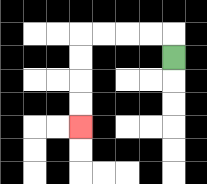{'start': '[7, 2]', 'end': '[3, 5]', 'path_directions': 'U,L,L,L,L,D,D,D,D', 'path_coordinates': '[[7, 2], [7, 1], [6, 1], [5, 1], [4, 1], [3, 1], [3, 2], [3, 3], [3, 4], [3, 5]]'}